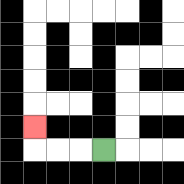{'start': '[4, 6]', 'end': '[1, 5]', 'path_directions': 'L,L,L,U', 'path_coordinates': '[[4, 6], [3, 6], [2, 6], [1, 6], [1, 5]]'}